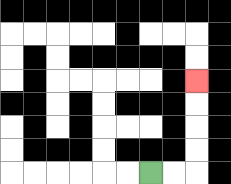{'start': '[6, 7]', 'end': '[8, 3]', 'path_directions': 'R,R,U,U,U,U', 'path_coordinates': '[[6, 7], [7, 7], [8, 7], [8, 6], [8, 5], [8, 4], [8, 3]]'}